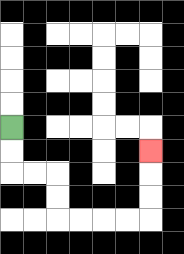{'start': '[0, 5]', 'end': '[6, 6]', 'path_directions': 'D,D,R,R,D,D,R,R,R,R,U,U,U', 'path_coordinates': '[[0, 5], [0, 6], [0, 7], [1, 7], [2, 7], [2, 8], [2, 9], [3, 9], [4, 9], [5, 9], [6, 9], [6, 8], [6, 7], [6, 6]]'}